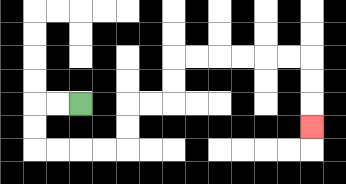{'start': '[3, 4]', 'end': '[13, 5]', 'path_directions': 'L,L,D,D,R,R,R,R,U,U,R,R,U,U,R,R,R,R,R,R,D,D,D', 'path_coordinates': '[[3, 4], [2, 4], [1, 4], [1, 5], [1, 6], [2, 6], [3, 6], [4, 6], [5, 6], [5, 5], [5, 4], [6, 4], [7, 4], [7, 3], [7, 2], [8, 2], [9, 2], [10, 2], [11, 2], [12, 2], [13, 2], [13, 3], [13, 4], [13, 5]]'}